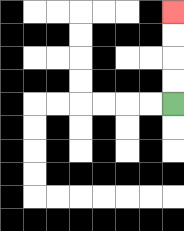{'start': '[7, 4]', 'end': '[7, 0]', 'path_directions': 'U,U,U,U', 'path_coordinates': '[[7, 4], [7, 3], [7, 2], [7, 1], [7, 0]]'}